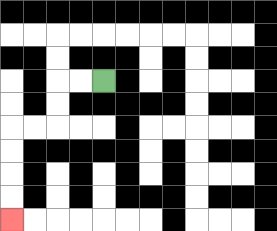{'start': '[4, 3]', 'end': '[0, 9]', 'path_directions': 'L,L,D,D,L,L,D,D,D,D', 'path_coordinates': '[[4, 3], [3, 3], [2, 3], [2, 4], [2, 5], [1, 5], [0, 5], [0, 6], [0, 7], [0, 8], [0, 9]]'}